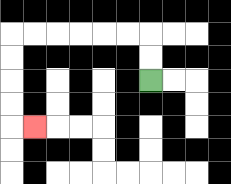{'start': '[6, 3]', 'end': '[1, 5]', 'path_directions': 'U,U,L,L,L,L,L,L,D,D,D,D,R', 'path_coordinates': '[[6, 3], [6, 2], [6, 1], [5, 1], [4, 1], [3, 1], [2, 1], [1, 1], [0, 1], [0, 2], [0, 3], [0, 4], [0, 5], [1, 5]]'}